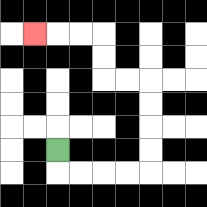{'start': '[2, 6]', 'end': '[1, 1]', 'path_directions': 'D,R,R,R,R,U,U,U,U,L,L,U,U,L,L,L', 'path_coordinates': '[[2, 6], [2, 7], [3, 7], [4, 7], [5, 7], [6, 7], [6, 6], [6, 5], [6, 4], [6, 3], [5, 3], [4, 3], [4, 2], [4, 1], [3, 1], [2, 1], [1, 1]]'}